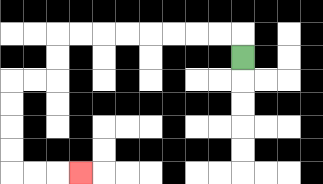{'start': '[10, 2]', 'end': '[3, 7]', 'path_directions': 'U,L,L,L,L,L,L,L,L,D,D,L,L,D,D,D,D,R,R,R', 'path_coordinates': '[[10, 2], [10, 1], [9, 1], [8, 1], [7, 1], [6, 1], [5, 1], [4, 1], [3, 1], [2, 1], [2, 2], [2, 3], [1, 3], [0, 3], [0, 4], [0, 5], [0, 6], [0, 7], [1, 7], [2, 7], [3, 7]]'}